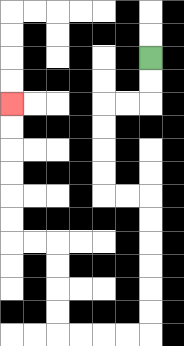{'start': '[6, 2]', 'end': '[0, 4]', 'path_directions': 'D,D,L,L,D,D,D,D,R,R,D,D,D,D,D,D,L,L,L,L,U,U,U,U,L,L,U,U,U,U,U,U', 'path_coordinates': '[[6, 2], [6, 3], [6, 4], [5, 4], [4, 4], [4, 5], [4, 6], [4, 7], [4, 8], [5, 8], [6, 8], [6, 9], [6, 10], [6, 11], [6, 12], [6, 13], [6, 14], [5, 14], [4, 14], [3, 14], [2, 14], [2, 13], [2, 12], [2, 11], [2, 10], [1, 10], [0, 10], [0, 9], [0, 8], [0, 7], [0, 6], [0, 5], [0, 4]]'}